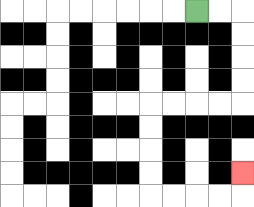{'start': '[8, 0]', 'end': '[10, 7]', 'path_directions': 'R,R,D,D,D,D,L,L,L,L,D,D,D,D,R,R,R,R,U', 'path_coordinates': '[[8, 0], [9, 0], [10, 0], [10, 1], [10, 2], [10, 3], [10, 4], [9, 4], [8, 4], [7, 4], [6, 4], [6, 5], [6, 6], [6, 7], [6, 8], [7, 8], [8, 8], [9, 8], [10, 8], [10, 7]]'}